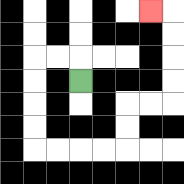{'start': '[3, 3]', 'end': '[6, 0]', 'path_directions': 'U,L,L,D,D,D,D,R,R,R,R,U,U,R,R,U,U,U,U,L', 'path_coordinates': '[[3, 3], [3, 2], [2, 2], [1, 2], [1, 3], [1, 4], [1, 5], [1, 6], [2, 6], [3, 6], [4, 6], [5, 6], [5, 5], [5, 4], [6, 4], [7, 4], [7, 3], [7, 2], [7, 1], [7, 0], [6, 0]]'}